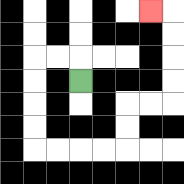{'start': '[3, 3]', 'end': '[6, 0]', 'path_directions': 'U,L,L,D,D,D,D,R,R,R,R,U,U,R,R,U,U,U,U,L', 'path_coordinates': '[[3, 3], [3, 2], [2, 2], [1, 2], [1, 3], [1, 4], [1, 5], [1, 6], [2, 6], [3, 6], [4, 6], [5, 6], [5, 5], [5, 4], [6, 4], [7, 4], [7, 3], [7, 2], [7, 1], [7, 0], [6, 0]]'}